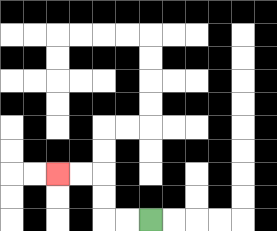{'start': '[6, 9]', 'end': '[2, 7]', 'path_directions': 'L,L,U,U,L,L', 'path_coordinates': '[[6, 9], [5, 9], [4, 9], [4, 8], [4, 7], [3, 7], [2, 7]]'}